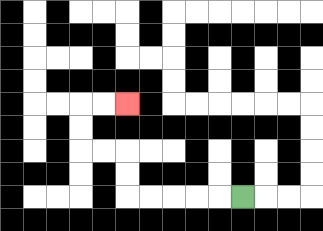{'start': '[10, 8]', 'end': '[5, 4]', 'path_directions': 'L,L,L,L,L,U,U,L,L,U,U,R,R', 'path_coordinates': '[[10, 8], [9, 8], [8, 8], [7, 8], [6, 8], [5, 8], [5, 7], [5, 6], [4, 6], [3, 6], [3, 5], [3, 4], [4, 4], [5, 4]]'}